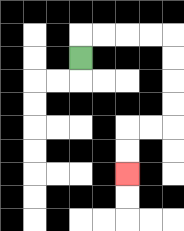{'start': '[3, 2]', 'end': '[5, 7]', 'path_directions': 'U,R,R,R,R,D,D,D,D,L,L,D,D', 'path_coordinates': '[[3, 2], [3, 1], [4, 1], [5, 1], [6, 1], [7, 1], [7, 2], [7, 3], [7, 4], [7, 5], [6, 5], [5, 5], [5, 6], [5, 7]]'}